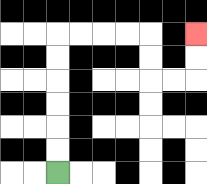{'start': '[2, 7]', 'end': '[8, 1]', 'path_directions': 'U,U,U,U,U,U,R,R,R,R,D,D,R,R,U,U', 'path_coordinates': '[[2, 7], [2, 6], [2, 5], [2, 4], [2, 3], [2, 2], [2, 1], [3, 1], [4, 1], [5, 1], [6, 1], [6, 2], [6, 3], [7, 3], [8, 3], [8, 2], [8, 1]]'}